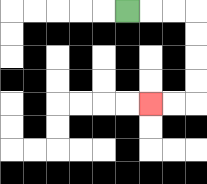{'start': '[5, 0]', 'end': '[6, 4]', 'path_directions': 'R,R,R,D,D,D,D,L,L', 'path_coordinates': '[[5, 0], [6, 0], [7, 0], [8, 0], [8, 1], [8, 2], [8, 3], [8, 4], [7, 4], [6, 4]]'}